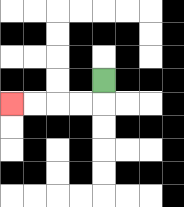{'start': '[4, 3]', 'end': '[0, 4]', 'path_directions': 'D,L,L,L,L', 'path_coordinates': '[[4, 3], [4, 4], [3, 4], [2, 4], [1, 4], [0, 4]]'}